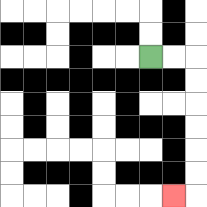{'start': '[6, 2]', 'end': '[7, 8]', 'path_directions': 'R,R,D,D,D,D,D,D,L', 'path_coordinates': '[[6, 2], [7, 2], [8, 2], [8, 3], [8, 4], [8, 5], [8, 6], [8, 7], [8, 8], [7, 8]]'}